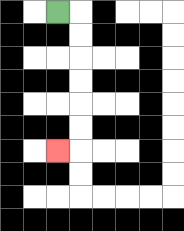{'start': '[2, 0]', 'end': '[2, 6]', 'path_directions': 'R,D,D,D,D,D,D,L', 'path_coordinates': '[[2, 0], [3, 0], [3, 1], [3, 2], [3, 3], [3, 4], [3, 5], [3, 6], [2, 6]]'}